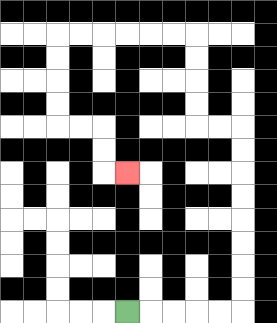{'start': '[5, 13]', 'end': '[5, 7]', 'path_directions': 'R,R,R,R,R,U,U,U,U,U,U,U,U,L,L,U,U,U,U,L,L,L,L,L,L,D,D,D,D,R,R,D,D,R', 'path_coordinates': '[[5, 13], [6, 13], [7, 13], [8, 13], [9, 13], [10, 13], [10, 12], [10, 11], [10, 10], [10, 9], [10, 8], [10, 7], [10, 6], [10, 5], [9, 5], [8, 5], [8, 4], [8, 3], [8, 2], [8, 1], [7, 1], [6, 1], [5, 1], [4, 1], [3, 1], [2, 1], [2, 2], [2, 3], [2, 4], [2, 5], [3, 5], [4, 5], [4, 6], [4, 7], [5, 7]]'}